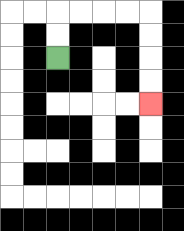{'start': '[2, 2]', 'end': '[6, 4]', 'path_directions': 'U,U,R,R,R,R,D,D,D,D', 'path_coordinates': '[[2, 2], [2, 1], [2, 0], [3, 0], [4, 0], [5, 0], [6, 0], [6, 1], [6, 2], [6, 3], [6, 4]]'}